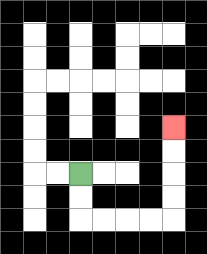{'start': '[3, 7]', 'end': '[7, 5]', 'path_directions': 'D,D,R,R,R,R,U,U,U,U', 'path_coordinates': '[[3, 7], [3, 8], [3, 9], [4, 9], [5, 9], [6, 9], [7, 9], [7, 8], [7, 7], [7, 6], [7, 5]]'}